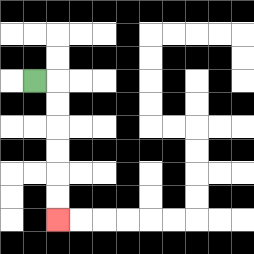{'start': '[1, 3]', 'end': '[2, 9]', 'path_directions': 'R,D,D,D,D,D,D', 'path_coordinates': '[[1, 3], [2, 3], [2, 4], [2, 5], [2, 6], [2, 7], [2, 8], [2, 9]]'}